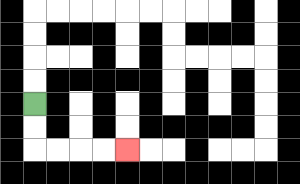{'start': '[1, 4]', 'end': '[5, 6]', 'path_directions': 'D,D,R,R,R,R', 'path_coordinates': '[[1, 4], [1, 5], [1, 6], [2, 6], [3, 6], [4, 6], [5, 6]]'}